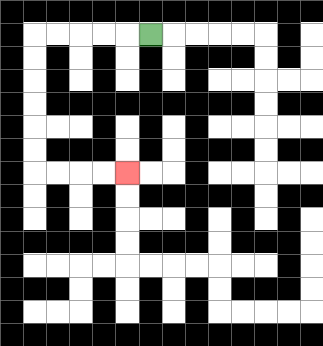{'start': '[6, 1]', 'end': '[5, 7]', 'path_directions': 'L,L,L,L,L,D,D,D,D,D,D,R,R,R,R', 'path_coordinates': '[[6, 1], [5, 1], [4, 1], [3, 1], [2, 1], [1, 1], [1, 2], [1, 3], [1, 4], [1, 5], [1, 6], [1, 7], [2, 7], [3, 7], [4, 7], [5, 7]]'}